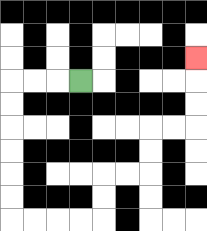{'start': '[3, 3]', 'end': '[8, 2]', 'path_directions': 'L,L,L,D,D,D,D,D,D,R,R,R,R,U,U,R,R,U,U,R,R,U,U,U', 'path_coordinates': '[[3, 3], [2, 3], [1, 3], [0, 3], [0, 4], [0, 5], [0, 6], [0, 7], [0, 8], [0, 9], [1, 9], [2, 9], [3, 9], [4, 9], [4, 8], [4, 7], [5, 7], [6, 7], [6, 6], [6, 5], [7, 5], [8, 5], [8, 4], [8, 3], [8, 2]]'}